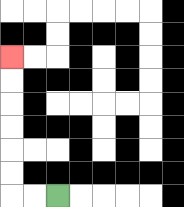{'start': '[2, 8]', 'end': '[0, 2]', 'path_directions': 'L,L,U,U,U,U,U,U', 'path_coordinates': '[[2, 8], [1, 8], [0, 8], [0, 7], [0, 6], [0, 5], [0, 4], [0, 3], [0, 2]]'}